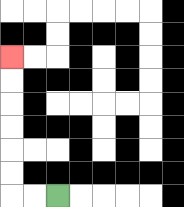{'start': '[2, 8]', 'end': '[0, 2]', 'path_directions': 'L,L,U,U,U,U,U,U', 'path_coordinates': '[[2, 8], [1, 8], [0, 8], [0, 7], [0, 6], [0, 5], [0, 4], [0, 3], [0, 2]]'}